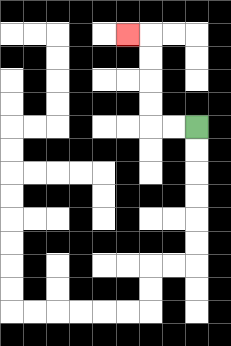{'start': '[8, 5]', 'end': '[5, 1]', 'path_directions': 'L,L,U,U,U,U,L', 'path_coordinates': '[[8, 5], [7, 5], [6, 5], [6, 4], [6, 3], [6, 2], [6, 1], [5, 1]]'}